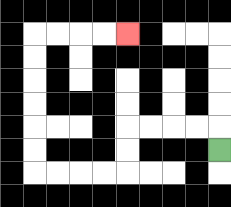{'start': '[9, 6]', 'end': '[5, 1]', 'path_directions': 'U,L,L,L,L,D,D,L,L,L,L,U,U,U,U,U,U,R,R,R,R', 'path_coordinates': '[[9, 6], [9, 5], [8, 5], [7, 5], [6, 5], [5, 5], [5, 6], [5, 7], [4, 7], [3, 7], [2, 7], [1, 7], [1, 6], [1, 5], [1, 4], [1, 3], [1, 2], [1, 1], [2, 1], [3, 1], [4, 1], [5, 1]]'}